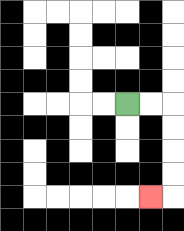{'start': '[5, 4]', 'end': '[6, 8]', 'path_directions': 'R,R,D,D,D,D,L', 'path_coordinates': '[[5, 4], [6, 4], [7, 4], [7, 5], [7, 6], [7, 7], [7, 8], [6, 8]]'}